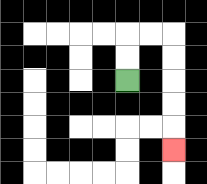{'start': '[5, 3]', 'end': '[7, 6]', 'path_directions': 'U,U,R,R,D,D,D,D,D', 'path_coordinates': '[[5, 3], [5, 2], [5, 1], [6, 1], [7, 1], [7, 2], [7, 3], [7, 4], [7, 5], [7, 6]]'}